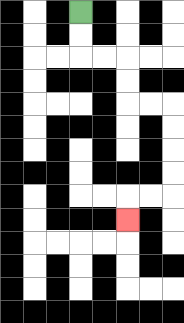{'start': '[3, 0]', 'end': '[5, 9]', 'path_directions': 'D,D,R,R,D,D,R,R,D,D,D,D,L,L,D', 'path_coordinates': '[[3, 0], [3, 1], [3, 2], [4, 2], [5, 2], [5, 3], [5, 4], [6, 4], [7, 4], [7, 5], [7, 6], [7, 7], [7, 8], [6, 8], [5, 8], [5, 9]]'}